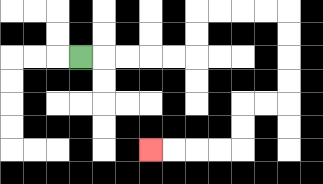{'start': '[3, 2]', 'end': '[6, 6]', 'path_directions': 'R,R,R,R,R,U,U,R,R,R,R,D,D,D,D,L,L,D,D,L,L,L,L', 'path_coordinates': '[[3, 2], [4, 2], [5, 2], [6, 2], [7, 2], [8, 2], [8, 1], [8, 0], [9, 0], [10, 0], [11, 0], [12, 0], [12, 1], [12, 2], [12, 3], [12, 4], [11, 4], [10, 4], [10, 5], [10, 6], [9, 6], [8, 6], [7, 6], [6, 6]]'}